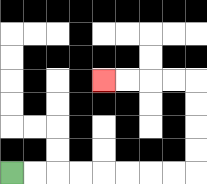{'start': '[0, 7]', 'end': '[4, 3]', 'path_directions': 'R,R,R,R,R,R,R,R,U,U,U,U,L,L,L,L', 'path_coordinates': '[[0, 7], [1, 7], [2, 7], [3, 7], [4, 7], [5, 7], [6, 7], [7, 7], [8, 7], [8, 6], [8, 5], [8, 4], [8, 3], [7, 3], [6, 3], [5, 3], [4, 3]]'}